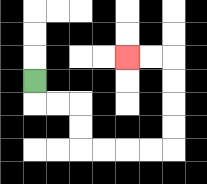{'start': '[1, 3]', 'end': '[5, 2]', 'path_directions': 'D,R,R,D,D,R,R,R,R,U,U,U,U,L,L', 'path_coordinates': '[[1, 3], [1, 4], [2, 4], [3, 4], [3, 5], [3, 6], [4, 6], [5, 6], [6, 6], [7, 6], [7, 5], [7, 4], [7, 3], [7, 2], [6, 2], [5, 2]]'}